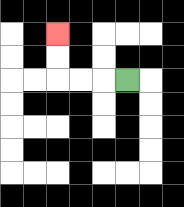{'start': '[5, 3]', 'end': '[2, 1]', 'path_directions': 'L,L,L,U,U', 'path_coordinates': '[[5, 3], [4, 3], [3, 3], [2, 3], [2, 2], [2, 1]]'}